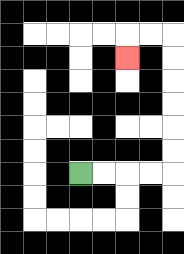{'start': '[3, 7]', 'end': '[5, 2]', 'path_directions': 'R,R,R,R,U,U,U,U,U,U,L,L,D', 'path_coordinates': '[[3, 7], [4, 7], [5, 7], [6, 7], [7, 7], [7, 6], [7, 5], [7, 4], [7, 3], [7, 2], [7, 1], [6, 1], [5, 1], [5, 2]]'}